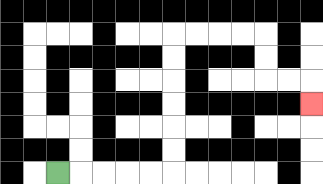{'start': '[2, 7]', 'end': '[13, 4]', 'path_directions': 'R,R,R,R,R,U,U,U,U,U,U,R,R,R,R,D,D,R,R,D', 'path_coordinates': '[[2, 7], [3, 7], [4, 7], [5, 7], [6, 7], [7, 7], [7, 6], [7, 5], [7, 4], [7, 3], [7, 2], [7, 1], [8, 1], [9, 1], [10, 1], [11, 1], [11, 2], [11, 3], [12, 3], [13, 3], [13, 4]]'}